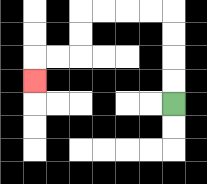{'start': '[7, 4]', 'end': '[1, 3]', 'path_directions': 'U,U,U,U,L,L,L,L,D,D,L,L,D', 'path_coordinates': '[[7, 4], [7, 3], [7, 2], [7, 1], [7, 0], [6, 0], [5, 0], [4, 0], [3, 0], [3, 1], [3, 2], [2, 2], [1, 2], [1, 3]]'}